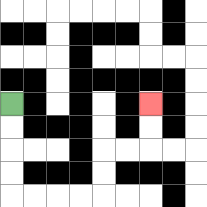{'start': '[0, 4]', 'end': '[6, 4]', 'path_directions': 'D,D,D,D,R,R,R,R,U,U,R,R,U,U', 'path_coordinates': '[[0, 4], [0, 5], [0, 6], [0, 7], [0, 8], [1, 8], [2, 8], [3, 8], [4, 8], [4, 7], [4, 6], [5, 6], [6, 6], [6, 5], [6, 4]]'}